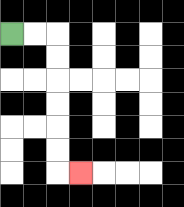{'start': '[0, 1]', 'end': '[3, 7]', 'path_directions': 'R,R,D,D,D,D,D,D,R', 'path_coordinates': '[[0, 1], [1, 1], [2, 1], [2, 2], [2, 3], [2, 4], [2, 5], [2, 6], [2, 7], [3, 7]]'}